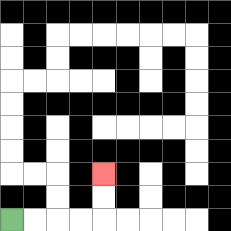{'start': '[0, 9]', 'end': '[4, 7]', 'path_directions': 'R,R,R,R,U,U', 'path_coordinates': '[[0, 9], [1, 9], [2, 9], [3, 9], [4, 9], [4, 8], [4, 7]]'}